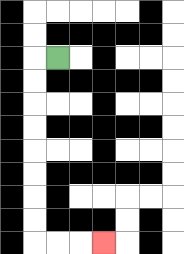{'start': '[2, 2]', 'end': '[4, 10]', 'path_directions': 'L,D,D,D,D,D,D,D,D,R,R,R', 'path_coordinates': '[[2, 2], [1, 2], [1, 3], [1, 4], [1, 5], [1, 6], [1, 7], [1, 8], [1, 9], [1, 10], [2, 10], [3, 10], [4, 10]]'}